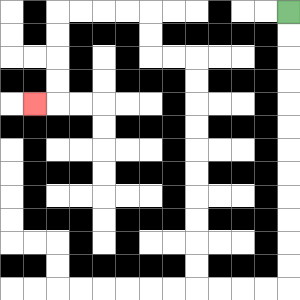{'start': '[12, 0]', 'end': '[1, 4]', 'path_directions': 'D,D,D,D,D,D,D,D,D,D,D,D,L,L,L,L,U,U,U,U,U,U,U,U,U,U,L,L,U,U,L,L,L,L,D,D,D,D,L', 'path_coordinates': '[[12, 0], [12, 1], [12, 2], [12, 3], [12, 4], [12, 5], [12, 6], [12, 7], [12, 8], [12, 9], [12, 10], [12, 11], [12, 12], [11, 12], [10, 12], [9, 12], [8, 12], [8, 11], [8, 10], [8, 9], [8, 8], [8, 7], [8, 6], [8, 5], [8, 4], [8, 3], [8, 2], [7, 2], [6, 2], [6, 1], [6, 0], [5, 0], [4, 0], [3, 0], [2, 0], [2, 1], [2, 2], [2, 3], [2, 4], [1, 4]]'}